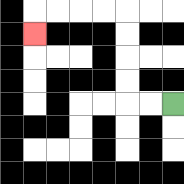{'start': '[7, 4]', 'end': '[1, 1]', 'path_directions': 'L,L,U,U,U,U,L,L,L,L,D', 'path_coordinates': '[[7, 4], [6, 4], [5, 4], [5, 3], [5, 2], [5, 1], [5, 0], [4, 0], [3, 0], [2, 0], [1, 0], [1, 1]]'}